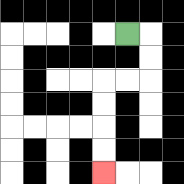{'start': '[5, 1]', 'end': '[4, 7]', 'path_directions': 'R,D,D,L,L,D,D,D,D', 'path_coordinates': '[[5, 1], [6, 1], [6, 2], [6, 3], [5, 3], [4, 3], [4, 4], [4, 5], [4, 6], [4, 7]]'}